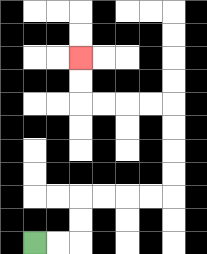{'start': '[1, 10]', 'end': '[3, 2]', 'path_directions': 'R,R,U,U,R,R,R,R,U,U,U,U,L,L,L,L,U,U', 'path_coordinates': '[[1, 10], [2, 10], [3, 10], [3, 9], [3, 8], [4, 8], [5, 8], [6, 8], [7, 8], [7, 7], [7, 6], [7, 5], [7, 4], [6, 4], [5, 4], [4, 4], [3, 4], [3, 3], [3, 2]]'}